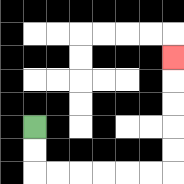{'start': '[1, 5]', 'end': '[7, 2]', 'path_directions': 'D,D,R,R,R,R,R,R,U,U,U,U,U', 'path_coordinates': '[[1, 5], [1, 6], [1, 7], [2, 7], [3, 7], [4, 7], [5, 7], [6, 7], [7, 7], [7, 6], [7, 5], [7, 4], [7, 3], [7, 2]]'}